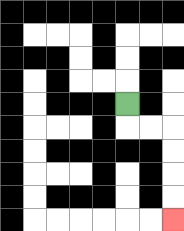{'start': '[5, 4]', 'end': '[7, 9]', 'path_directions': 'D,R,R,D,D,D,D', 'path_coordinates': '[[5, 4], [5, 5], [6, 5], [7, 5], [7, 6], [7, 7], [7, 8], [7, 9]]'}